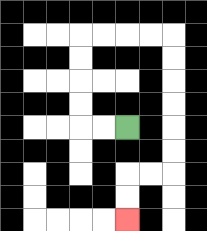{'start': '[5, 5]', 'end': '[5, 9]', 'path_directions': 'L,L,U,U,U,U,R,R,R,R,D,D,D,D,D,D,L,L,D,D', 'path_coordinates': '[[5, 5], [4, 5], [3, 5], [3, 4], [3, 3], [3, 2], [3, 1], [4, 1], [5, 1], [6, 1], [7, 1], [7, 2], [7, 3], [7, 4], [7, 5], [7, 6], [7, 7], [6, 7], [5, 7], [5, 8], [5, 9]]'}